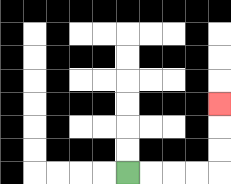{'start': '[5, 7]', 'end': '[9, 4]', 'path_directions': 'R,R,R,R,U,U,U', 'path_coordinates': '[[5, 7], [6, 7], [7, 7], [8, 7], [9, 7], [9, 6], [9, 5], [9, 4]]'}